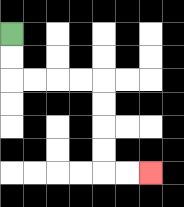{'start': '[0, 1]', 'end': '[6, 7]', 'path_directions': 'D,D,R,R,R,R,D,D,D,D,R,R', 'path_coordinates': '[[0, 1], [0, 2], [0, 3], [1, 3], [2, 3], [3, 3], [4, 3], [4, 4], [4, 5], [4, 6], [4, 7], [5, 7], [6, 7]]'}